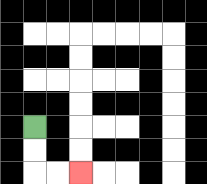{'start': '[1, 5]', 'end': '[3, 7]', 'path_directions': 'D,D,R,R', 'path_coordinates': '[[1, 5], [1, 6], [1, 7], [2, 7], [3, 7]]'}